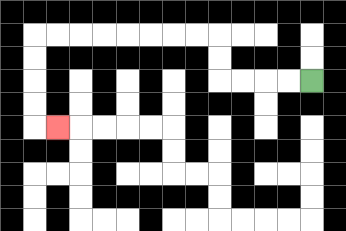{'start': '[13, 3]', 'end': '[2, 5]', 'path_directions': 'L,L,L,L,U,U,L,L,L,L,L,L,L,L,D,D,D,D,R', 'path_coordinates': '[[13, 3], [12, 3], [11, 3], [10, 3], [9, 3], [9, 2], [9, 1], [8, 1], [7, 1], [6, 1], [5, 1], [4, 1], [3, 1], [2, 1], [1, 1], [1, 2], [1, 3], [1, 4], [1, 5], [2, 5]]'}